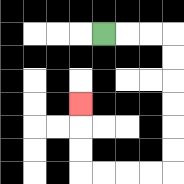{'start': '[4, 1]', 'end': '[3, 4]', 'path_directions': 'R,R,R,D,D,D,D,D,D,L,L,L,L,U,U,U', 'path_coordinates': '[[4, 1], [5, 1], [6, 1], [7, 1], [7, 2], [7, 3], [7, 4], [7, 5], [7, 6], [7, 7], [6, 7], [5, 7], [4, 7], [3, 7], [3, 6], [3, 5], [3, 4]]'}